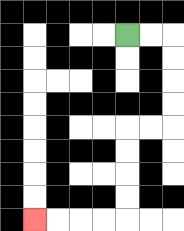{'start': '[5, 1]', 'end': '[1, 9]', 'path_directions': 'R,R,D,D,D,D,L,L,D,D,D,D,L,L,L,L', 'path_coordinates': '[[5, 1], [6, 1], [7, 1], [7, 2], [7, 3], [7, 4], [7, 5], [6, 5], [5, 5], [5, 6], [5, 7], [5, 8], [5, 9], [4, 9], [3, 9], [2, 9], [1, 9]]'}